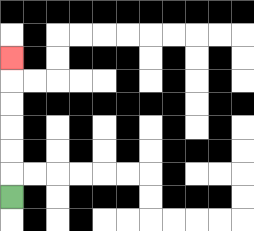{'start': '[0, 8]', 'end': '[0, 2]', 'path_directions': 'U,U,U,U,U,U', 'path_coordinates': '[[0, 8], [0, 7], [0, 6], [0, 5], [0, 4], [0, 3], [0, 2]]'}